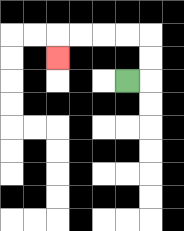{'start': '[5, 3]', 'end': '[2, 2]', 'path_directions': 'R,U,U,L,L,L,L,D', 'path_coordinates': '[[5, 3], [6, 3], [6, 2], [6, 1], [5, 1], [4, 1], [3, 1], [2, 1], [2, 2]]'}